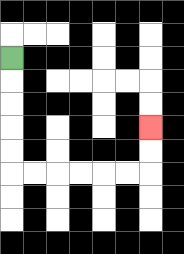{'start': '[0, 2]', 'end': '[6, 5]', 'path_directions': 'D,D,D,D,D,R,R,R,R,R,R,U,U', 'path_coordinates': '[[0, 2], [0, 3], [0, 4], [0, 5], [0, 6], [0, 7], [1, 7], [2, 7], [3, 7], [4, 7], [5, 7], [6, 7], [6, 6], [6, 5]]'}